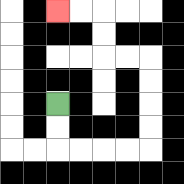{'start': '[2, 4]', 'end': '[2, 0]', 'path_directions': 'D,D,R,R,R,R,U,U,U,U,L,L,U,U,L,L', 'path_coordinates': '[[2, 4], [2, 5], [2, 6], [3, 6], [4, 6], [5, 6], [6, 6], [6, 5], [6, 4], [6, 3], [6, 2], [5, 2], [4, 2], [4, 1], [4, 0], [3, 0], [2, 0]]'}